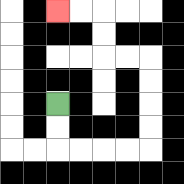{'start': '[2, 4]', 'end': '[2, 0]', 'path_directions': 'D,D,R,R,R,R,U,U,U,U,L,L,U,U,L,L', 'path_coordinates': '[[2, 4], [2, 5], [2, 6], [3, 6], [4, 6], [5, 6], [6, 6], [6, 5], [6, 4], [6, 3], [6, 2], [5, 2], [4, 2], [4, 1], [4, 0], [3, 0], [2, 0]]'}